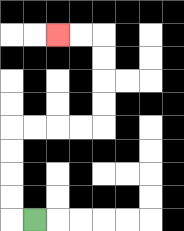{'start': '[1, 9]', 'end': '[2, 1]', 'path_directions': 'L,U,U,U,U,R,R,R,R,U,U,U,U,L,L', 'path_coordinates': '[[1, 9], [0, 9], [0, 8], [0, 7], [0, 6], [0, 5], [1, 5], [2, 5], [3, 5], [4, 5], [4, 4], [4, 3], [4, 2], [4, 1], [3, 1], [2, 1]]'}